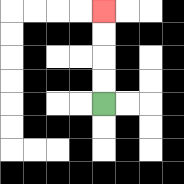{'start': '[4, 4]', 'end': '[4, 0]', 'path_directions': 'U,U,U,U', 'path_coordinates': '[[4, 4], [4, 3], [4, 2], [4, 1], [4, 0]]'}